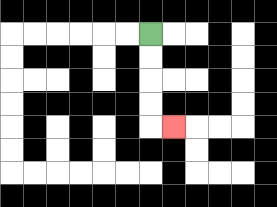{'start': '[6, 1]', 'end': '[7, 5]', 'path_directions': 'D,D,D,D,R', 'path_coordinates': '[[6, 1], [6, 2], [6, 3], [6, 4], [6, 5], [7, 5]]'}